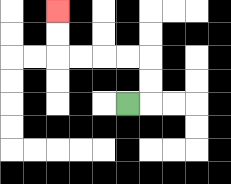{'start': '[5, 4]', 'end': '[2, 0]', 'path_directions': 'R,U,U,L,L,L,L,U,U', 'path_coordinates': '[[5, 4], [6, 4], [6, 3], [6, 2], [5, 2], [4, 2], [3, 2], [2, 2], [2, 1], [2, 0]]'}